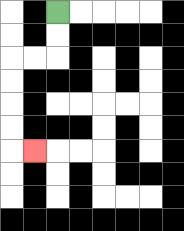{'start': '[2, 0]', 'end': '[1, 6]', 'path_directions': 'D,D,L,L,D,D,D,D,R', 'path_coordinates': '[[2, 0], [2, 1], [2, 2], [1, 2], [0, 2], [0, 3], [0, 4], [0, 5], [0, 6], [1, 6]]'}